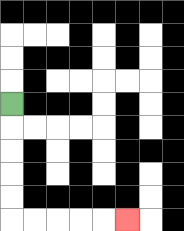{'start': '[0, 4]', 'end': '[5, 9]', 'path_directions': 'D,D,D,D,D,R,R,R,R,R', 'path_coordinates': '[[0, 4], [0, 5], [0, 6], [0, 7], [0, 8], [0, 9], [1, 9], [2, 9], [3, 9], [4, 9], [5, 9]]'}